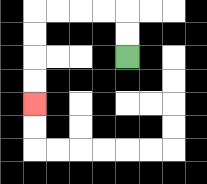{'start': '[5, 2]', 'end': '[1, 4]', 'path_directions': 'U,U,L,L,L,L,D,D,D,D', 'path_coordinates': '[[5, 2], [5, 1], [5, 0], [4, 0], [3, 0], [2, 0], [1, 0], [1, 1], [1, 2], [1, 3], [1, 4]]'}